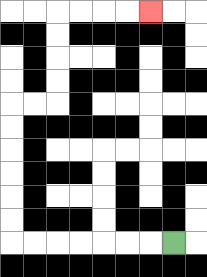{'start': '[7, 10]', 'end': '[6, 0]', 'path_directions': 'L,L,L,L,L,L,L,U,U,U,U,U,U,R,R,U,U,U,U,R,R,R,R', 'path_coordinates': '[[7, 10], [6, 10], [5, 10], [4, 10], [3, 10], [2, 10], [1, 10], [0, 10], [0, 9], [0, 8], [0, 7], [0, 6], [0, 5], [0, 4], [1, 4], [2, 4], [2, 3], [2, 2], [2, 1], [2, 0], [3, 0], [4, 0], [5, 0], [6, 0]]'}